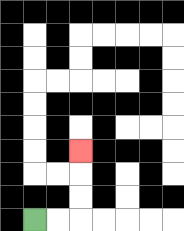{'start': '[1, 9]', 'end': '[3, 6]', 'path_directions': 'R,R,U,U,U', 'path_coordinates': '[[1, 9], [2, 9], [3, 9], [3, 8], [3, 7], [3, 6]]'}